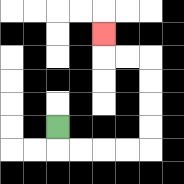{'start': '[2, 5]', 'end': '[4, 1]', 'path_directions': 'D,R,R,R,R,U,U,U,U,L,L,U', 'path_coordinates': '[[2, 5], [2, 6], [3, 6], [4, 6], [5, 6], [6, 6], [6, 5], [6, 4], [6, 3], [6, 2], [5, 2], [4, 2], [4, 1]]'}